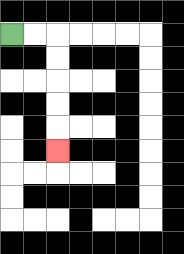{'start': '[0, 1]', 'end': '[2, 6]', 'path_directions': 'R,R,D,D,D,D,D', 'path_coordinates': '[[0, 1], [1, 1], [2, 1], [2, 2], [2, 3], [2, 4], [2, 5], [2, 6]]'}